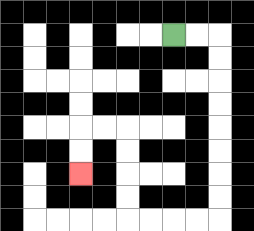{'start': '[7, 1]', 'end': '[3, 7]', 'path_directions': 'R,R,D,D,D,D,D,D,D,D,L,L,L,L,U,U,U,U,L,L,D,D', 'path_coordinates': '[[7, 1], [8, 1], [9, 1], [9, 2], [9, 3], [9, 4], [9, 5], [9, 6], [9, 7], [9, 8], [9, 9], [8, 9], [7, 9], [6, 9], [5, 9], [5, 8], [5, 7], [5, 6], [5, 5], [4, 5], [3, 5], [3, 6], [3, 7]]'}